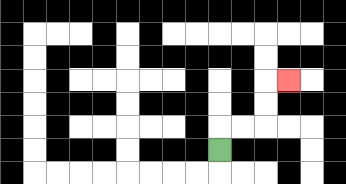{'start': '[9, 6]', 'end': '[12, 3]', 'path_directions': 'U,R,R,U,U,R', 'path_coordinates': '[[9, 6], [9, 5], [10, 5], [11, 5], [11, 4], [11, 3], [12, 3]]'}